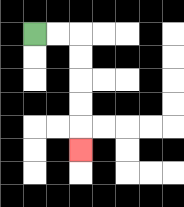{'start': '[1, 1]', 'end': '[3, 6]', 'path_directions': 'R,R,D,D,D,D,D', 'path_coordinates': '[[1, 1], [2, 1], [3, 1], [3, 2], [3, 3], [3, 4], [3, 5], [3, 6]]'}